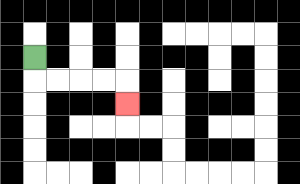{'start': '[1, 2]', 'end': '[5, 4]', 'path_directions': 'D,R,R,R,R,D', 'path_coordinates': '[[1, 2], [1, 3], [2, 3], [3, 3], [4, 3], [5, 3], [5, 4]]'}